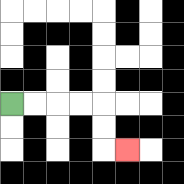{'start': '[0, 4]', 'end': '[5, 6]', 'path_directions': 'R,R,R,R,D,D,R', 'path_coordinates': '[[0, 4], [1, 4], [2, 4], [3, 4], [4, 4], [4, 5], [4, 6], [5, 6]]'}